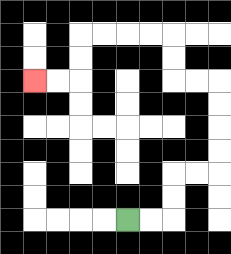{'start': '[5, 9]', 'end': '[1, 3]', 'path_directions': 'R,R,U,U,R,R,U,U,U,U,L,L,U,U,L,L,L,L,D,D,L,L', 'path_coordinates': '[[5, 9], [6, 9], [7, 9], [7, 8], [7, 7], [8, 7], [9, 7], [9, 6], [9, 5], [9, 4], [9, 3], [8, 3], [7, 3], [7, 2], [7, 1], [6, 1], [5, 1], [4, 1], [3, 1], [3, 2], [3, 3], [2, 3], [1, 3]]'}